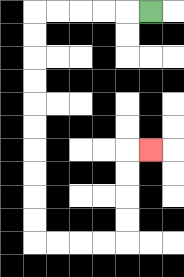{'start': '[6, 0]', 'end': '[6, 6]', 'path_directions': 'L,L,L,L,L,D,D,D,D,D,D,D,D,D,D,R,R,R,R,U,U,U,U,R', 'path_coordinates': '[[6, 0], [5, 0], [4, 0], [3, 0], [2, 0], [1, 0], [1, 1], [1, 2], [1, 3], [1, 4], [1, 5], [1, 6], [1, 7], [1, 8], [1, 9], [1, 10], [2, 10], [3, 10], [4, 10], [5, 10], [5, 9], [5, 8], [5, 7], [5, 6], [6, 6]]'}